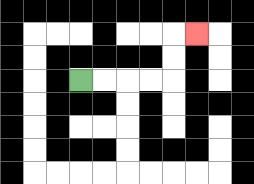{'start': '[3, 3]', 'end': '[8, 1]', 'path_directions': 'R,R,R,R,U,U,R', 'path_coordinates': '[[3, 3], [4, 3], [5, 3], [6, 3], [7, 3], [7, 2], [7, 1], [8, 1]]'}